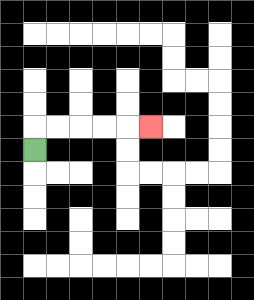{'start': '[1, 6]', 'end': '[6, 5]', 'path_directions': 'U,R,R,R,R,R', 'path_coordinates': '[[1, 6], [1, 5], [2, 5], [3, 5], [4, 5], [5, 5], [6, 5]]'}